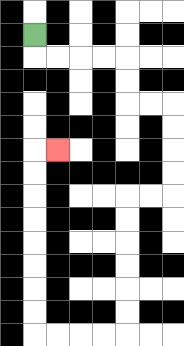{'start': '[1, 1]', 'end': '[2, 6]', 'path_directions': 'D,R,R,R,R,D,D,R,R,D,D,D,D,L,L,D,D,D,D,D,D,L,L,L,L,U,U,U,U,U,U,U,U,R', 'path_coordinates': '[[1, 1], [1, 2], [2, 2], [3, 2], [4, 2], [5, 2], [5, 3], [5, 4], [6, 4], [7, 4], [7, 5], [7, 6], [7, 7], [7, 8], [6, 8], [5, 8], [5, 9], [5, 10], [5, 11], [5, 12], [5, 13], [5, 14], [4, 14], [3, 14], [2, 14], [1, 14], [1, 13], [1, 12], [1, 11], [1, 10], [1, 9], [1, 8], [1, 7], [1, 6], [2, 6]]'}